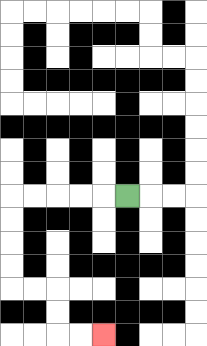{'start': '[5, 8]', 'end': '[4, 14]', 'path_directions': 'L,L,L,L,L,D,D,D,D,R,R,D,D,R,R', 'path_coordinates': '[[5, 8], [4, 8], [3, 8], [2, 8], [1, 8], [0, 8], [0, 9], [0, 10], [0, 11], [0, 12], [1, 12], [2, 12], [2, 13], [2, 14], [3, 14], [4, 14]]'}